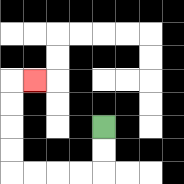{'start': '[4, 5]', 'end': '[1, 3]', 'path_directions': 'D,D,L,L,L,L,U,U,U,U,R', 'path_coordinates': '[[4, 5], [4, 6], [4, 7], [3, 7], [2, 7], [1, 7], [0, 7], [0, 6], [0, 5], [0, 4], [0, 3], [1, 3]]'}